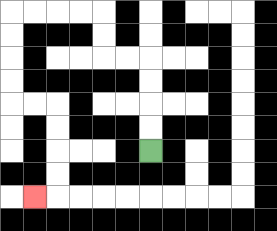{'start': '[6, 6]', 'end': '[1, 8]', 'path_directions': 'U,U,U,U,L,L,U,U,L,L,L,L,D,D,D,D,R,R,D,D,D,D,L', 'path_coordinates': '[[6, 6], [6, 5], [6, 4], [6, 3], [6, 2], [5, 2], [4, 2], [4, 1], [4, 0], [3, 0], [2, 0], [1, 0], [0, 0], [0, 1], [0, 2], [0, 3], [0, 4], [1, 4], [2, 4], [2, 5], [2, 6], [2, 7], [2, 8], [1, 8]]'}